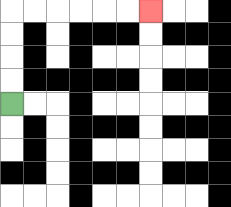{'start': '[0, 4]', 'end': '[6, 0]', 'path_directions': 'U,U,U,U,R,R,R,R,R,R', 'path_coordinates': '[[0, 4], [0, 3], [0, 2], [0, 1], [0, 0], [1, 0], [2, 0], [3, 0], [4, 0], [5, 0], [6, 0]]'}